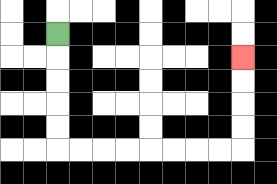{'start': '[2, 1]', 'end': '[10, 2]', 'path_directions': 'D,D,D,D,D,R,R,R,R,R,R,R,R,U,U,U,U', 'path_coordinates': '[[2, 1], [2, 2], [2, 3], [2, 4], [2, 5], [2, 6], [3, 6], [4, 6], [5, 6], [6, 6], [7, 6], [8, 6], [9, 6], [10, 6], [10, 5], [10, 4], [10, 3], [10, 2]]'}